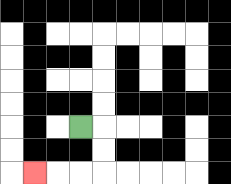{'start': '[3, 5]', 'end': '[1, 7]', 'path_directions': 'R,D,D,L,L,L', 'path_coordinates': '[[3, 5], [4, 5], [4, 6], [4, 7], [3, 7], [2, 7], [1, 7]]'}